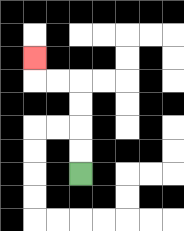{'start': '[3, 7]', 'end': '[1, 2]', 'path_directions': 'U,U,U,U,L,L,U', 'path_coordinates': '[[3, 7], [3, 6], [3, 5], [3, 4], [3, 3], [2, 3], [1, 3], [1, 2]]'}